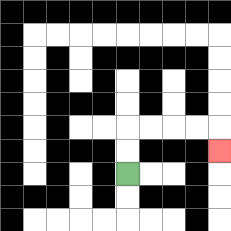{'start': '[5, 7]', 'end': '[9, 6]', 'path_directions': 'U,U,R,R,R,R,D', 'path_coordinates': '[[5, 7], [5, 6], [5, 5], [6, 5], [7, 5], [8, 5], [9, 5], [9, 6]]'}